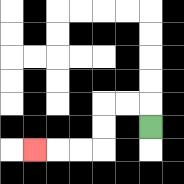{'start': '[6, 5]', 'end': '[1, 6]', 'path_directions': 'U,L,L,D,D,L,L,L', 'path_coordinates': '[[6, 5], [6, 4], [5, 4], [4, 4], [4, 5], [4, 6], [3, 6], [2, 6], [1, 6]]'}